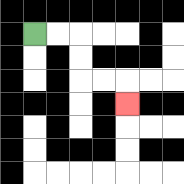{'start': '[1, 1]', 'end': '[5, 4]', 'path_directions': 'R,R,D,D,R,R,D', 'path_coordinates': '[[1, 1], [2, 1], [3, 1], [3, 2], [3, 3], [4, 3], [5, 3], [5, 4]]'}